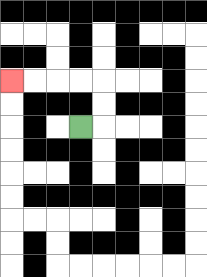{'start': '[3, 5]', 'end': '[0, 3]', 'path_directions': 'R,U,U,L,L,L,L', 'path_coordinates': '[[3, 5], [4, 5], [4, 4], [4, 3], [3, 3], [2, 3], [1, 3], [0, 3]]'}